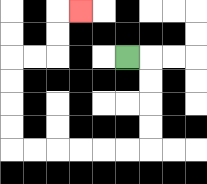{'start': '[5, 2]', 'end': '[3, 0]', 'path_directions': 'R,D,D,D,D,L,L,L,L,L,L,U,U,U,U,R,R,U,U,R', 'path_coordinates': '[[5, 2], [6, 2], [6, 3], [6, 4], [6, 5], [6, 6], [5, 6], [4, 6], [3, 6], [2, 6], [1, 6], [0, 6], [0, 5], [0, 4], [0, 3], [0, 2], [1, 2], [2, 2], [2, 1], [2, 0], [3, 0]]'}